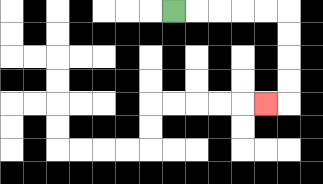{'start': '[7, 0]', 'end': '[11, 4]', 'path_directions': 'R,R,R,R,R,D,D,D,D,L', 'path_coordinates': '[[7, 0], [8, 0], [9, 0], [10, 0], [11, 0], [12, 0], [12, 1], [12, 2], [12, 3], [12, 4], [11, 4]]'}